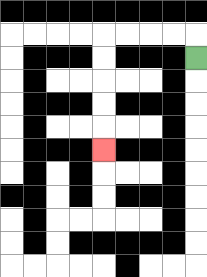{'start': '[8, 2]', 'end': '[4, 6]', 'path_directions': 'U,L,L,L,L,D,D,D,D,D', 'path_coordinates': '[[8, 2], [8, 1], [7, 1], [6, 1], [5, 1], [4, 1], [4, 2], [4, 3], [4, 4], [4, 5], [4, 6]]'}